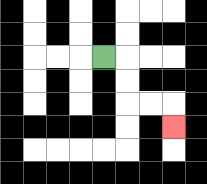{'start': '[4, 2]', 'end': '[7, 5]', 'path_directions': 'R,D,D,R,R,D', 'path_coordinates': '[[4, 2], [5, 2], [5, 3], [5, 4], [6, 4], [7, 4], [7, 5]]'}